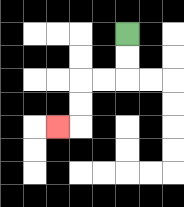{'start': '[5, 1]', 'end': '[2, 5]', 'path_directions': 'D,D,L,L,D,D,L', 'path_coordinates': '[[5, 1], [5, 2], [5, 3], [4, 3], [3, 3], [3, 4], [3, 5], [2, 5]]'}